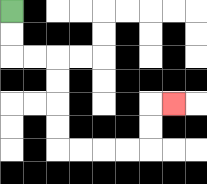{'start': '[0, 0]', 'end': '[7, 4]', 'path_directions': 'D,D,R,R,D,D,D,D,R,R,R,R,U,U,R', 'path_coordinates': '[[0, 0], [0, 1], [0, 2], [1, 2], [2, 2], [2, 3], [2, 4], [2, 5], [2, 6], [3, 6], [4, 6], [5, 6], [6, 6], [6, 5], [6, 4], [7, 4]]'}